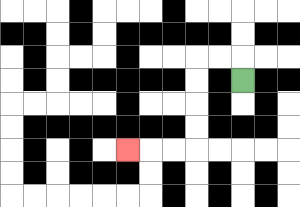{'start': '[10, 3]', 'end': '[5, 6]', 'path_directions': 'U,L,L,D,D,D,D,L,L,L', 'path_coordinates': '[[10, 3], [10, 2], [9, 2], [8, 2], [8, 3], [8, 4], [8, 5], [8, 6], [7, 6], [6, 6], [5, 6]]'}